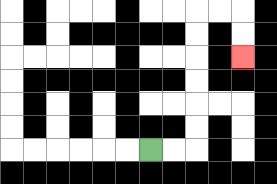{'start': '[6, 6]', 'end': '[10, 2]', 'path_directions': 'R,R,U,U,U,U,U,U,R,R,D,D', 'path_coordinates': '[[6, 6], [7, 6], [8, 6], [8, 5], [8, 4], [8, 3], [8, 2], [8, 1], [8, 0], [9, 0], [10, 0], [10, 1], [10, 2]]'}